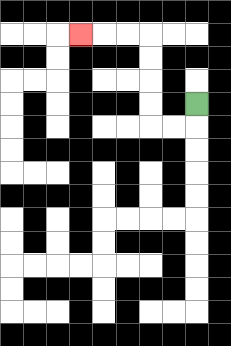{'start': '[8, 4]', 'end': '[3, 1]', 'path_directions': 'D,L,L,U,U,U,U,L,L,L', 'path_coordinates': '[[8, 4], [8, 5], [7, 5], [6, 5], [6, 4], [6, 3], [6, 2], [6, 1], [5, 1], [4, 1], [3, 1]]'}